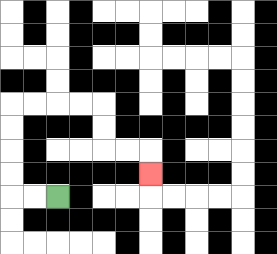{'start': '[2, 8]', 'end': '[6, 7]', 'path_directions': 'L,L,U,U,U,U,R,R,R,R,D,D,R,R,D', 'path_coordinates': '[[2, 8], [1, 8], [0, 8], [0, 7], [0, 6], [0, 5], [0, 4], [1, 4], [2, 4], [3, 4], [4, 4], [4, 5], [4, 6], [5, 6], [6, 6], [6, 7]]'}